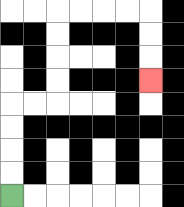{'start': '[0, 8]', 'end': '[6, 3]', 'path_directions': 'U,U,U,U,R,R,U,U,U,U,R,R,R,R,D,D,D', 'path_coordinates': '[[0, 8], [0, 7], [0, 6], [0, 5], [0, 4], [1, 4], [2, 4], [2, 3], [2, 2], [2, 1], [2, 0], [3, 0], [4, 0], [5, 0], [6, 0], [6, 1], [6, 2], [6, 3]]'}